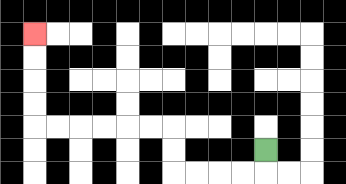{'start': '[11, 6]', 'end': '[1, 1]', 'path_directions': 'D,L,L,L,L,U,U,L,L,L,L,L,L,U,U,U,U', 'path_coordinates': '[[11, 6], [11, 7], [10, 7], [9, 7], [8, 7], [7, 7], [7, 6], [7, 5], [6, 5], [5, 5], [4, 5], [3, 5], [2, 5], [1, 5], [1, 4], [1, 3], [1, 2], [1, 1]]'}